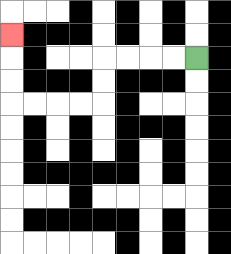{'start': '[8, 2]', 'end': '[0, 1]', 'path_directions': 'L,L,L,L,D,D,L,L,L,L,U,U,U', 'path_coordinates': '[[8, 2], [7, 2], [6, 2], [5, 2], [4, 2], [4, 3], [4, 4], [3, 4], [2, 4], [1, 4], [0, 4], [0, 3], [0, 2], [0, 1]]'}